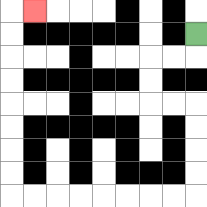{'start': '[8, 1]', 'end': '[1, 0]', 'path_directions': 'D,L,L,D,D,R,R,D,D,D,D,L,L,L,L,L,L,L,L,U,U,U,U,U,U,U,U,R', 'path_coordinates': '[[8, 1], [8, 2], [7, 2], [6, 2], [6, 3], [6, 4], [7, 4], [8, 4], [8, 5], [8, 6], [8, 7], [8, 8], [7, 8], [6, 8], [5, 8], [4, 8], [3, 8], [2, 8], [1, 8], [0, 8], [0, 7], [0, 6], [0, 5], [0, 4], [0, 3], [0, 2], [0, 1], [0, 0], [1, 0]]'}